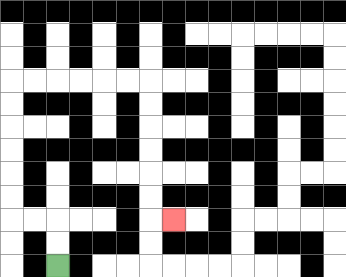{'start': '[2, 11]', 'end': '[7, 9]', 'path_directions': 'U,U,L,L,U,U,U,U,U,U,R,R,R,R,R,R,D,D,D,D,D,D,R', 'path_coordinates': '[[2, 11], [2, 10], [2, 9], [1, 9], [0, 9], [0, 8], [0, 7], [0, 6], [0, 5], [0, 4], [0, 3], [1, 3], [2, 3], [3, 3], [4, 3], [5, 3], [6, 3], [6, 4], [6, 5], [6, 6], [6, 7], [6, 8], [6, 9], [7, 9]]'}